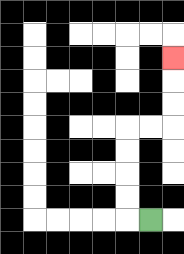{'start': '[6, 9]', 'end': '[7, 2]', 'path_directions': 'L,U,U,U,U,R,R,U,U,U', 'path_coordinates': '[[6, 9], [5, 9], [5, 8], [5, 7], [5, 6], [5, 5], [6, 5], [7, 5], [7, 4], [7, 3], [7, 2]]'}